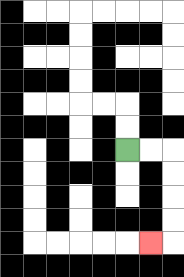{'start': '[5, 6]', 'end': '[6, 10]', 'path_directions': 'R,R,D,D,D,D,L', 'path_coordinates': '[[5, 6], [6, 6], [7, 6], [7, 7], [7, 8], [7, 9], [7, 10], [6, 10]]'}